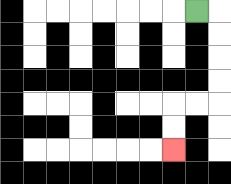{'start': '[8, 0]', 'end': '[7, 6]', 'path_directions': 'R,D,D,D,D,L,L,D,D', 'path_coordinates': '[[8, 0], [9, 0], [9, 1], [9, 2], [9, 3], [9, 4], [8, 4], [7, 4], [7, 5], [7, 6]]'}